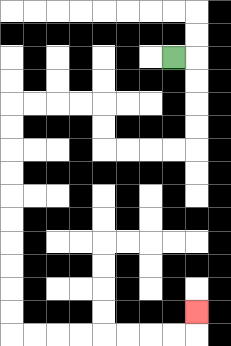{'start': '[7, 2]', 'end': '[8, 13]', 'path_directions': 'R,D,D,D,D,L,L,L,L,U,U,L,L,L,L,D,D,D,D,D,D,D,D,D,D,R,R,R,R,R,R,R,R,U', 'path_coordinates': '[[7, 2], [8, 2], [8, 3], [8, 4], [8, 5], [8, 6], [7, 6], [6, 6], [5, 6], [4, 6], [4, 5], [4, 4], [3, 4], [2, 4], [1, 4], [0, 4], [0, 5], [0, 6], [0, 7], [0, 8], [0, 9], [0, 10], [0, 11], [0, 12], [0, 13], [0, 14], [1, 14], [2, 14], [3, 14], [4, 14], [5, 14], [6, 14], [7, 14], [8, 14], [8, 13]]'}